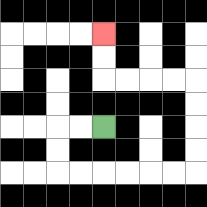{'start': '[4, 5]', 'end': '[4, 1]', 'path_directions': 'L,L,D,D,R,R,R,R,R,R,U,U,U,U,L,L,L,L,U,U', 'path_coordinates': '[[4, 5], [3, 5], [2, 5], [2, 6], [2, 7], [3, 7], [4, 7], [5, 7], [6, 7], [7, 7], [8, 7], [8, 6], [8, 5], [8, 4], [8, 3], [7, 3], [6, 3], [5, 3], [4, 3], [4, 2], [4, 1]]'}